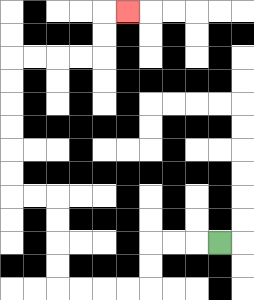{'start': '[9, 10]', 'end': '[5, 0]', 'path_directions': 'L,L,L,D,D,L,L,L,L,U,U,U,U,L,L,U,U,U,U,U,U,R,R,R,R,U,U,R', 'path_coordinates': '[[9, 10], [8, 10], [7, 10], [6, 10], [6, 11], [6, 12], [5, 12], [4, 12], [3, 12], [2, 12], [2, 11], [2, 10], [2, 9], [2, 8], [1, 8], [0, 8], [0, 7], [0, 6], [0, 5], [0, 4], [0, 3], [0, 2], [1, 2], [2, 2], [3, 2], [4, 2], [4, 1], [4, 0], [5, 0]]'}